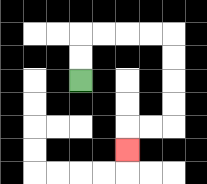{'start': '[3, 3]', 'end': '[5, 6]', 'path_directions': 'U,U,R,R,R,R,D,D,D,D,L,L,D', 'path_coordinates': '[[3, 3], [3, 2], [3, 1], [4, 1], [5, 1], [6, 1], [7, 1], [7, 2], [7, 3], [7, 4], [7, 5], [6, 5], [5, 5], [5, 6]]'}